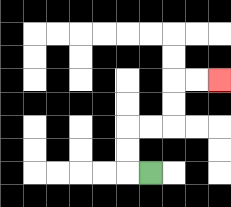{'start': '[6, 7]', 'end': '[9, 3]', 'path_directions': 'L,U,U,R,R,U,U,R,R', 'path_coordinates': '[[6, 7], [5, 7], [5, 6], [5, 5], [6, 5], [7, 5], [7, 4], [7, 3], [8, 3], [9, 3]]'}